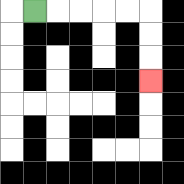{'start': '[1, 0]', 'end': '[6, 3]', 'path_directions': 'R,R,R,R,R,D,D,D', 'path_coordinates': '[[1, 0], [2, 0], [3, 0], [4, 0], [5, 0], [6, 0], [6, 1], [6, 2], [6, 3]]'}